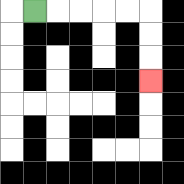{'start': '[1, 0]', 'end': '[6, 3]', 'path_directions': 'R,R,R,R,R,D,D,D', 'path_coordinates': '[[1, 0], [2, 0], [3, 0], [4, 0], [5, 0], [6, 0], [6, 1], [6, 2], [6, 3]]'}